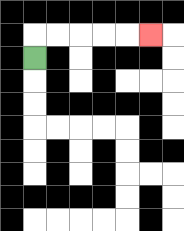{'start': '[1, 2]', 'end': '[6, 1]', 'path_directions': 'U,R,R,R,R,R', 'path_coordinates': '[[1, 2], [1, 1], [2, 1], [3, 1], [4, 1], [5, 1], [6, 1]]'}